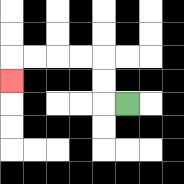{'start': '[5, 4]', 'end': '[0, 3]', 'path_directions': 'L,U,U,L,L,L,L,D', 'path_coordinates': '[[5, 4], [4, 4], [4, 3], [4, 2], [3, 2], [2, 2], [1, 2], [0, 2], [0, 3]]'}